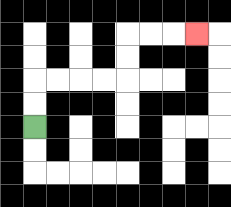{'start': '[1, 5]', 'end': '[8, 1]', 'path_directions': 'U,U,R,R,R,R,U,U,R,R,R', 'path_coordinates': '[[1, 5], [1, 4], [1, 3], [2, 3], [3, 3], [4, 3], [5, 3], [5, 2], [5, 1], [6, 1], [7, 1], [8, 1]]'}